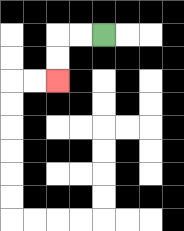{'start': '[4, 1]', 'end': '[2, 3]', 'path_directions': 'L,L,D,D', 'path_coordinates': '[[4, 1], [3, 1], [2, 1], [2, 2], [2, 3]]'}